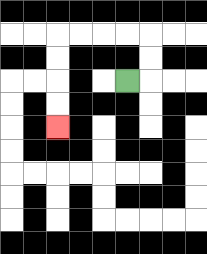{'start': '[5, 3]', 'end': '[2, 5]', 'path_directions': 'R,U,U,L,L,L,L,D,D,D,D', 'path_coordinates': '[[5, 3], [6, 3], [6, 2], [6, 1], [5, 1], [4, 1], [3, 1], [2, 1], [2, 2], [2, 3], [2, 4], [2, 5]]'}